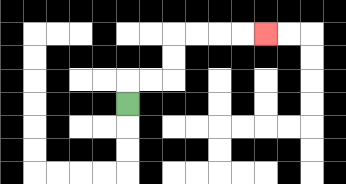{'start': '[5, 4]', 'end': '[11, 1]', 'path_directions': 'U,R,R,U,U,R,R,R,R', 'path_coordinates': '[[5, 4], [5, 3], [6, 3], [7, 3], [7, 2], [7, 1], [8, 1], [9, 1], [10, 1], [11, 1]]'}